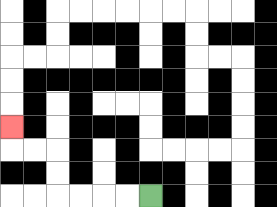{'start': '[6, 8]', 'end': '[0, 5]', 'path_directions': 'L,L,L,L,U,U,L,L,U', 'path_coordinates': '[[6, 8], [5, 8], [4, 8], [3, 8], [2, 8], [2, 7], [2, 6], [1, 6], [0, 6], [0, 5]]'}